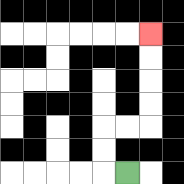{'start': '[5, 7]', 'end': '[6, 1]', 'path_directions': 'L,U,U,R,R,U,U,U,U', 'path_coordinates': '[[5, 7], [4, 7], [4, 6], [4, 5], [5, 5], [6, 5], [6, 4], [6, 3], [6, 2], [6, 1]]'}